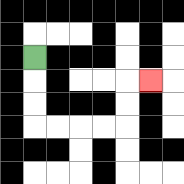{'start': '[1, 2]', 'end': '[6, 3]', 'path_directions': 'D,D,D,R,R,R,R,U,U,R', 'path_coordinates': '[[1, 2], [1, 3], [1, 4], [1, 5], [2, 5], [3, 5], [4, 5], [5, 5], [5, 4], [5, 3], [6, 3]]'}